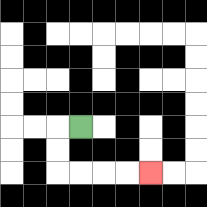{'start': '[3, 5]', 'end': '[6, 7]', 'path_directions': 'L,D,D,R,R,R,R', 'path_coordinates': '[[3, 5], [2, 5], [2, 6], [2, 7], [3, 7], [4, 7], [5, 7], [6, 7]]'}